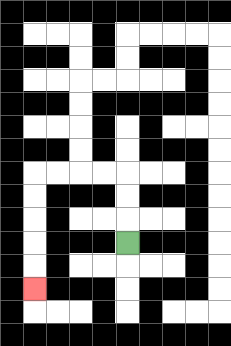{'start': '[5, 10]', 'end': '[1, 12]', 'path_directions': 'U,U,U,L,L,L,L,D,D,D,D,D', 'path_coordinates': '[[5, 10], [5, 9], [5, 8], [5, 7], [4, 7], [3, 7], [2, 7], [1, 7], [1, 8], [1, 9], [1, 10], [1, 11], [1, 12]]'}